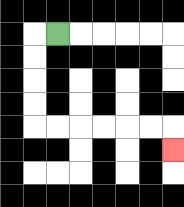{'start': '[2, 1]', 'end': '[7, 6]', 'path_directions': 'L,D,D,D,D,R,R,R,R,R,R,D', 'path_coordinates': '[[2, 1], [1, 1], [1, 2], [1, 3], [1, 4], [1, 5], [2, 5], [3, 5], [4, 5], [5, 5], [6, 5], [7, 5], [7, 6]]'}